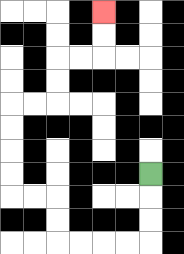{'start': '[6, 7]', 'end': '[4, 0]', 'path_directions': 'D,D,D,L,L,L,L,U,U,L,L,U,U,U,U,R,R,U,U,R,R,U,U', 'path_coordinates': '[[6, 7], [6, 8], [6, 9], [6, 10], [5, 10], [4, 10], [3, 10], [2, 10], [2, 9], [2, 8], [1, 8], [0, 8], [0, 7], [0, 6], [0, 5], [0, 4], [1, 4], [2, 4], [2, 3], [2, 2], [3, 2], [4, 2], [4, 1], [4, 0]]'}